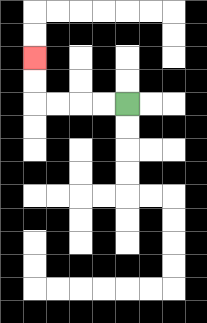{'start': '[5, 4]', 'end': '[1, 2]', 'path_directions': 'L,L,L,L,U,U', 'path_coordinates': '[[5, 4], [4, 4], [3, 4], [2, 4], [1, 4], [1, 3], [1, 2]]'}